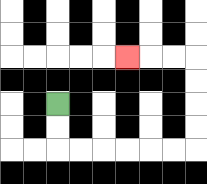{'start': '[2, 4]', 'end': '[5, 2]', 'path_directions': 'D,D,R,R,R,R,R,R,U,U,U,U,L,L,L', 'path_coordinates': '[[2, 4], [2, 5], [2, 6], [3, 6], [4, 6], [5, 6], [6, 6], [7, 6], [8, 6], [8, 5], [8, 4], [8, 3], [8, 2], [7, 2], [6, 2], [5, 2]]'}